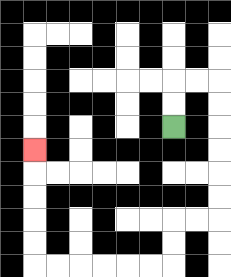{'start': '[7, 5]', 'end': '[1, 6]', 'path_directions': 'U,U,R,R,D,D,D,D,D,D,L,L,D,D,L,L,L,L,L,L,U,U,U,U,U', 'path_coordinates': '[[7, 5], [7, 4], [7, 3], [8, 3], [9, 3], [9, 4], [9, 5], [9, 6], [9, 7], [9, 8], [9, 9], [8, 9], [7, 9], [7, 10], [7, 11], [6, 11], [5, 11], [4, 11], [3, 11], [2, 11], [1, 11], [1, 10], [1, 9], [1, 8], [1, 7], [1, 6]]'}